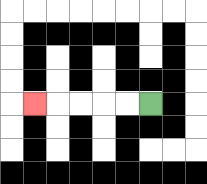{'start': '[6, 4]', 'end': '[1, 4]', 'path_directions': 'L,L,L,L,L', 'path_coordinates': '[[6, 4], [5, 4], [4, 4], [3, 4], [2, 4], [1, 4]]'}